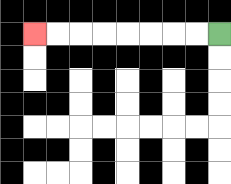{'start': '[9, 1]', 'end': '[1, 1]', 'path_directions': 'L,L,L,L,L,L,L,L', 'path_coordinates': '[[9, 1], [8, 1], [7, 1], [6, 1], [5, 1], [4, 1], [3, 1], [2, 1], [1, 1]]'}